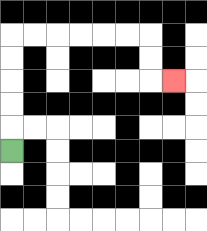{'start': '[0, 6]', 'end': '[7, 3]', 'path_directions': 'U,U,U,U,U,R,R,R,R,R,R,D,D,R', 'path_coordinates': '[[0, 6], [0, 5], [0, 4], [0, 3], [0, 2], [0, 1], [1, 1], [2, 1], [3, 1], [4, 1], [5, 1], [6, 1], [6, 2], [6, 3], [7, 3]]'}